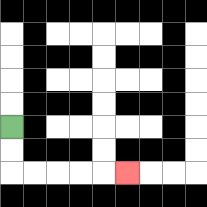{'start': '[0, 5]', 'end': '[5, 7]', 'path_directions': 'D,D,R,R,R,R,R', 'path_coordinates': '[[0, 5], [0, 6], [0, 7], [1, 7], [2, 7], [3, 7], [4, 7], [5, 7]]'}